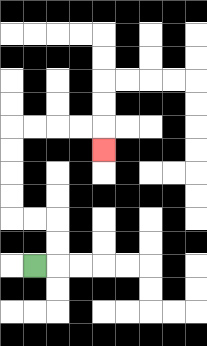{'start': '[1, 11]', 'end': '[4, 6]', 'path_directions': 'R,U,U,L,L,U,U,U,U,R,R,R,R,D', 'path_coordinates': '[[1, 11], [2, 11], [2, 10], [2, 9], [1, 9], [0, 9], [0, 8], [0, 7], [0, 6], [0, 5], [1, 5], [2, 5], [3, 5], [4, 5], [4, 6]]'}